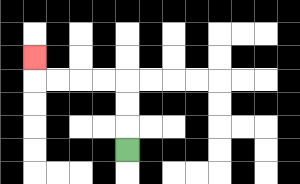{'start': '[5, 6]', 'end': '[1, 2]', 'path_directions': 'U,U,U,L,L,L,L,U', 'path_coordinates': '[[5, 6], [5, 5], [5, 4], [5, 3], [4, 3], [3, 3], [2, 3], [1, 3], [1, 2]]'}